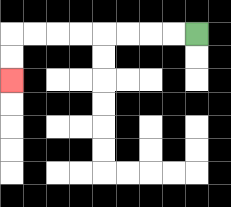{'start': '[8, 1]', 'end': '[0, 3]', 'path_directions': 'L,L,L,L,L,L,L,L,D,D', 'path_coordinates': '[[8, 1], [7, 1], [6, 1], [5, 1], [4, 1], [3, 1], [2, 1], [1, 1], [0, 1], [0, 2], [0, 3]]'}